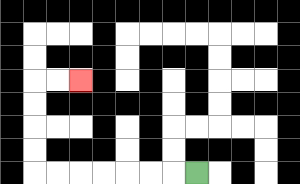{'start': '[8, 7]', 'end': '[3, 3]', 'path_directions': 'L,L,L,L,L,L,L,U,U,U,U,R,R', 'path_coordinates': '[[8, 7], [7, 7], [6, 7], [5, 7], [4, 7], [3, 7], [2, 7], [1, 7], [1, 6], [1, 5], [1, 4], [1, 3], [2, 3], [3, 3]]'}